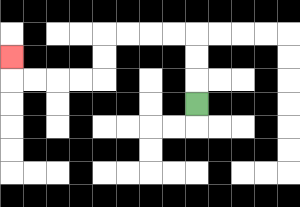{'start': '[8, 4]', 'end': '[0, 2]', 'path_directions': 'U,U,U,L,L,L,L,D,D,L,L,L,L,U', 'path_coordinates': '[[8, 4], [8, 3], [8, 2], [8, 1], [7, 1], [6, 1], [5, 1], [4, 1], [4, 2], [4, 3], [3, 3], [2, 3], [1, 3], [0, 3], [0, 2]]'}